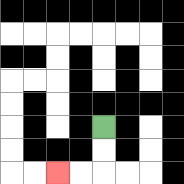{'start': '[4, 5]', 'end': '[2, 7]', 'path_directions': 'D,D,L,L', 'path_coordinates': '[[4, 5], [4, 6], [4, 7], [3, 7], [2, 7]]'}